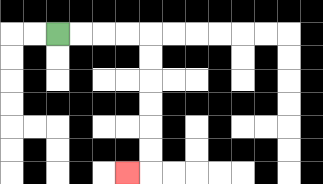{'start': '[2, 1]', 'end': '[5, 7]', 'path_directions': 'R,R,R,R,D,D,D,D,D,D,L', 'path_coordinates': '[[2, 1], [3, 1], [4, 1], [5, 1], [6, 1], [6, 2], [6, 3], [6, 4], [6, 5], [6, 6], [6, 7], [5, 7]]'}